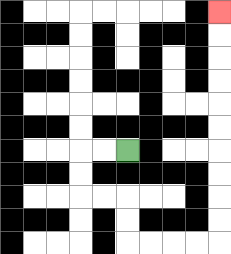{'start': '[5, 6]', 'end': '[9, 0]', 'path_directions': 'L,L,D,D,R,R,D,D,R,R,R,R,U,U,U,U,U,U,U,U,U,U', 'path_coordinates': '[[5, 6], [4, 6], [3, 6], [3, 7], [3, 8], [4, 8], [5, 8], [5, 9], [5, 10], [6, 10], [7, 10], [8, 10], [9, 10], [9, 9], [9, 8], [9, 7], [9, 6], [9, 5], [9, 4], [9, 3], [9, 2], [9, 1], [9, 0]]'}